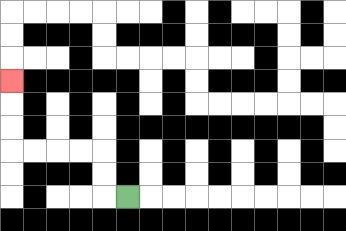{'start': '[5, 8]', 'end': '[0, 3]', 'path_directions': 'L,U,U,L,L,L,L,U,U,U', 'path_coordinates': '[[5, 8], [4, 8], [4, 7], [4, 6], [3, 6], [2, 6], [1, 6], [0, 6], [0, 5], [0, 4], [0, 3]]'}